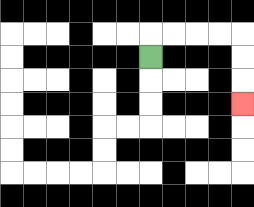{'start': '[6, 2]', 'end': '[10, 4]', 'path_directions': 'U,R,R,R,R,D,D,D', 'path_coordinates': '[[6, 2], [6, 1], [7, 1], [8, 1], [9, 1], [10, 1], [10, 2], [10, 3], [10, 4]]'}